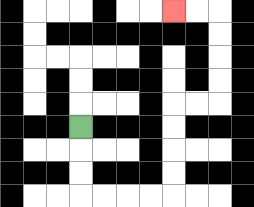{'start': '[3, 5]', 'end': '[7, 0]', 'path_directions': 'D,D,D,R,R,R,R,U,U,U,U,R,R,U,U,U,U,L,L', 'path_coordinates': '[[3, 5], [3, 6], [3, 7], [3, 8], [4, 8], [5, 8], [6, 8], [7, 8], [7, 7], [7, 6], [7, 5], [7, 4], [8, 4], [9, 4], [9, 3], [9, 2], [9, 1], [9, 0], [8, 0], [7, 0]]'}